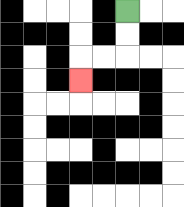{'start': '[5, 0]', 'end': '[3, 3]', 'path_directions': 'D,D,L,L,D', 'path_coordinates': '[[5, 0], [5, 1], [5, 2], [4, 2], [3, 2], [3, 3]]'}